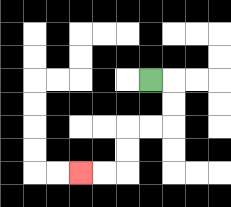{'start': '[6, 3]', 'end': '[3, 7]', 'path_directions': 'R,D,D,L,L,D,D,L,L', 'path_coordinates': '[[6, 3], [7, 3], [7, 4], [7, 5], [6, 5], [5, 5], [5, 6], [5, 7], [4, 7], [3, 7]]'}